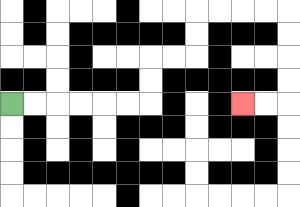{'start': '[0, 4]', 'end': '[10, 4]', 'path_directions': 'R,R,R,R,R,R,U,U,R,R,U,U,R,R,R,R,D,D,D,D,L,L', 'path_coordinates': '[[0, 4], [1, 4], [2, 4], [3, 4], [4, 4], [5, 4], [6, 4], [6, 3], [6, 2], [7, 2], [8, 2], [8, 1], [8, 0], [9, 0], [10, 0], [11, 0], [12, 0], [12, 1], [12, 2], [12, 3], [12, 4], [11, 4], [10, 4]]'}